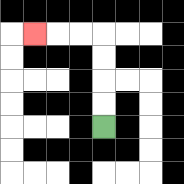{'start': '[4, 5]', 'end': '[1, 1]', 'path_directions': 'U,U,U,U,L,L,L', 'path_coordinates': '[[4, 5], [4, 4], [4, 3], [4, 2], [4, 1], [3, 1], [2, 1], [1, 1]]'}